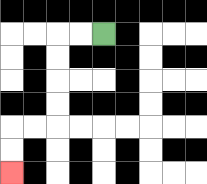{'start': '[4, 1]', 'end': '[0, 7]', 'path_directions': 'L,L,D,D,D,D,L,L,D,D', 'path_coordinates': '[[4, 1], [3, 1], [2, 1], [2, 2], [2, 3], [2, 4], [2, 5], [1, 5], [0, 5], [0, 6], [0, 7]]'}